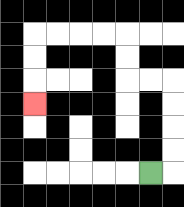{'start': '[6, 7]', 'end': '[1, 4]', 'path_directions': 'R,U,U,U,U,L,L,U,U,L,L,L,L,D,D,D', 'path_coordinates': '[[6, 7], [7, 7], [7, 6], [7, 5], [7, 4], [7, 3], [6, 3], [5, 3], [5, 2], [5, 1], [4, 1], [3, 1], [2, 1], [1, 1], [1, 2], [1, 3], [1, 4]]'}